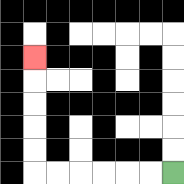{'start': '[7, 7]', 'end': '[1, 2]', 'path_directions': 'L,L,L,L,L,L,U,U,U,U,U', 'path_coordinates': '[[7, 7], [6, 7], [5, 7], [4, 7], [3, 7], [2, 7], [1, 7], [1, 6], [1, 5], [1, 4], [1, 3], [1, 2]]'}